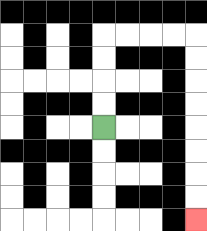{'start': '[4, 5]', 'end': '[8, 9]', 'path_directions': 'U,U,U,U,R,R,R,R,D,D,D,D,D,D,D,D', 'path_coordinates': '[[4, 5], [4, 4], [4, 3], [4, 2], [4, 1], [5, 1], [6, 1], [7, 1], [8, 1], [8, 2], [8, 3], [8, 4], [8, 5], [8, 6], [8, 7], [8, 8], [8, 9]]'}